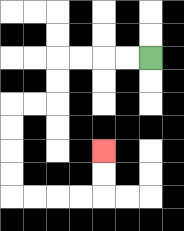{'start': '[6, 2]', 'end': '[4, 6]', 'path_directions': 'L,L,L,L,D,D,L,L,D,D,D,D,R,R,R,R,U,U', 'path_coordinates': '[[6, 2], [5, 2], [4, 2], [3, 2], [2, 2], [2, 3], [2, 4], [1, 4], [0, 4], [0, 5], [0, 6], [0, 7], [0, 8], [1, 8], [2, 8], [3, 8], [4, 8], [4, 7], [4, 6]]'}